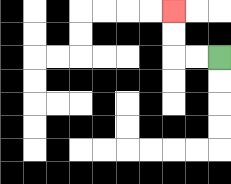{'start': '[9, 2]', 'end': '[7, 0]', 'path_directions': 'L,L,U,U', 'path_coordinates': '[[9, 2], [8, 2], [7, 2], [7, 1], [7, 0]]'}